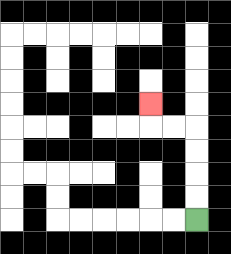{'start': '[8, 9]', 'end': '[6, 4]', 'path_directions': 'U,U,U,U,L,L,U', 'path_coordinates': '[[8, 9], [8, 8], [8, 7], [8, 6], [8, 5], [7, 5], [6, 5], [6, 4]]'}